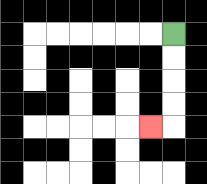{'start': '[7, 1]', 'end': '[6, 5]', 'path_directions': 'D,D,D,D,L', 'path_coordinates': '[[7, 1], [7, 2], [7, 3], [7, 4], [7, 5], [6, 5]]'}